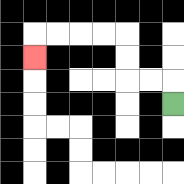{'start': '[7, 4]', 'end': '[1, 2]', 'path_directions': 'U,L,L,U,U,L,L,L,L,D', 'path_coordinates': '[[7, 4], [7, 3], [6, 3], [5, 3], [5, 2], [5, 1], [4, 1], [3, 1], [2, 1], [1, 1], [1, 2]]'}